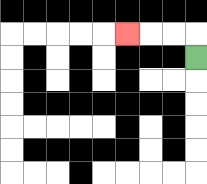{'start': '[8, 2]', 'end': '[5, 1]', 'path_directions': 'U,L,L,L', 'path_coordinates': '[[8, 2], [8, 1], [7, 1], [6, 1], [5, 1]]'}